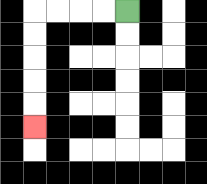{'start': '[5, 0]', 'end': '[1, 5]', 'path_directions': 'L,L,L,L,D,D,D,D,D', 'path_coordinates': '[[5, 0], [4, 0], [3, 0], [2, 0], [1, 0], [1, 1], [1, 2], [1, 3], [1, 4], [1, 5]]'}